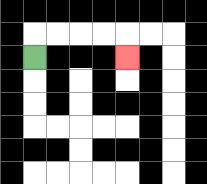{'start': '[1, 2]', 'end': '[5, 2]', 'path_directions': 'U,R,R,R,R,D', 'path_coordinates': '[[1, 2], [1, 1], [2, 1], [3, 1], [4, 1], [5, 1], [5, 2]]'}